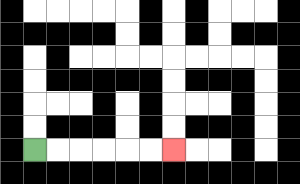{'start': '[1, 6]', 'end': '[7, 6]', 'path_directions': 'R,R,R,R,R,R', 'path_coordinates': '[[1, 6], [2, 6], [3, 6], [4, 6], [5, 6], [6, 6], [7, 6]]'}